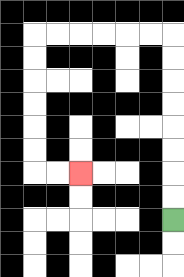{'start': '[7, 9]', 'end': '[3, 7]', 'path_directions': 'U,U,U,U,U,U,U,U,L,L,L,L,L,L,D,D,D,D,D,D,R,R', 'path_coordinates': '[[7, 9], [7, 8], [7, 7], [7, 6], [7, 5], [7, 4], [7, 3], [7, 2], [7, 1], [6, 1], [5, 1], [4, 1], [3, 1], [2, 1], [1, 1], [1, 2], [1, 3], [1, 4], [1, 5], [1, 6], [1, 7], [2, 7], [3, 7]]'}